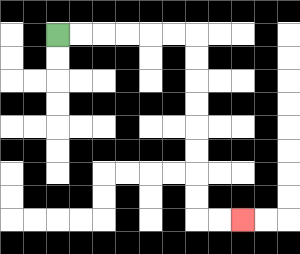{'start': '[2, 1]', 'end': '[10, 9]', 'path_directions': 'R,R,R,R,R,R,D,D,D,D,D,D,D,D,R,R', 'path_coordinates': '[[2, 1], [3, 1], [4, 1], [5, 1], [6, 1], [7, 1], [8, 1], [8, 2], [8, 3], [8, 4], [8, 5], [8, 6], [8, 7], [8, 8], [8, 9], [9, 9], [10, 9]]'}